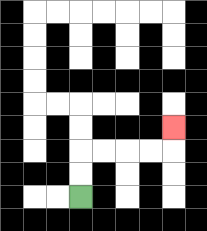{'start': '[3, 8]', 'end': '[7, 5]', 'path_directions': 'U,U,R,R,R,R,U', 'path_coordinates': '[[3, 8], [3, 7], [3, 6], [4, 6], [5, 6], [6, 6], [7, 6], [7, 5]]'}